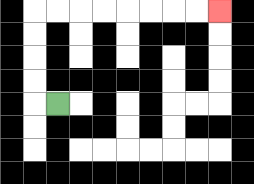{'start': '[2, 4]', 'end': '[9, 0]', 'path_directions': 'L,U,U,U,U,R,R,R,R,R,R,R,R', 'path_coordinates': '[[2, 4], [1, 4], [1, 3], [1, 2], [1, 1], [1, 0], [2, 0], [3, 0], [4, 0], [5, 0], [6, 0], [7, 0], [8, 0], [9, 0]]'}